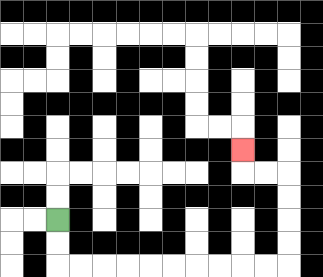{'start': '[2, 9]', 'end': '[10, 6]', 'path_directions': 'D,D,R,R,R,R,R,R,R,R,R,R,U,U,U,U,L,L,U', 'path_coordinates': '[[2, 9], [2, 10], [2, 11], [3, 11], [4, 11], [5, 11], [6, 11], [7, 11], [8, 11], [9, 11], [10, 11], [11, 11], [12, 11], [12, 10], [12, 9], [12, 8], [12, 7], [11, 7], [10, 7], [10, 6]]'}